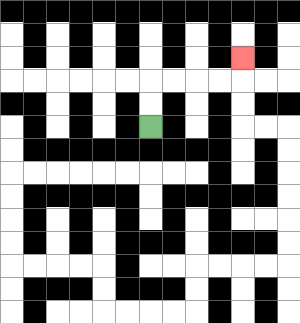{'start': '[6, 5]', 'end': '[10, 2]', 'path_directions': 'U,U,R,R,R,R,U', 'path_coordinates': '[[6, 5], [6, 4], [6, 3], [7, 3], [8, 3], [9, 3], [10, 3], [10, 2]]'}